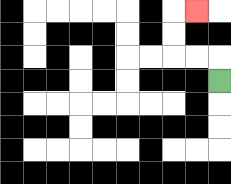{'start': '[9, 3]', 'end': '[8, 0]', 'path_directions': 'U,L,L,U,U,R', 'path_coordinates': '[[9, 3], [9, 2], [8, 2], [7, 2], [7, 1], [7, 0], [8, 0]]'}